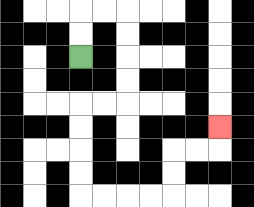{'start': '[3, 2]', 'end': '[9, 5]', 'path_directions': 'U,U,R,R,D,D,D,D,L,L,D,D,D,D,R,R,R,R,U,U,R,R,U', 'path_coordinates': '[[3, 2], [3, 1], [3, 0], [4, 0], [5, 0], [5, 1], [5, 2], [5, 3], [5, 4], [4, 4], [3, 4], [3, 5], [3, 6], [3, 7], [3, 8], [4, 8], [5, 8], [6, 8], [7, 8], [7, 7], [7, 6], [8, 6], [9, 6], [9, 5]]'}